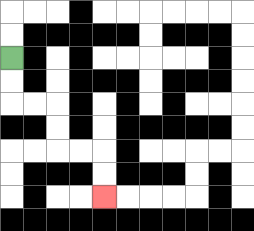{'start': '[0, 2]', 'end': '[4, 8]', 'path_directions': 'D,D,R,R,D,D,R,R,D,D', 'path_coordinates': '[[0, 2], [0, 3], [0, 4], [1, 4], [2, 4], [2, 5], [2, 6], [3, 6], [4, 6], [4, 7], [4, 8]]'}